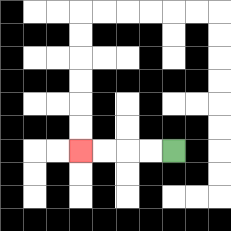{'start': '[7, 6]', 'end': '[3, 6]', 'path_directions': 'L,L,L,L', 'path_coordinates': '[[7, 6], [6, 6], [5, 6], [4, 6], [3, 6]]'}